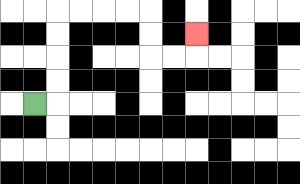{'start': '[1, 4]', 'end': '[8, 1]', 'path_directions': 'R,U,U,U,U,R,R,R,R,D,D,R,R,U', 'path_coordinates': '[[1, 4], [2, 4], [2, 3], [2, 2], [2, 1], [2, 0], [3, 0], [4, 0], [5, 0], [6, 0], [6, 1], [6, 2], [7, 2], [8, 2], [8, 1]]'}